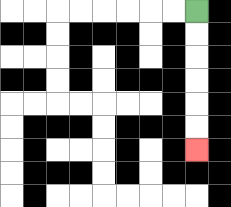{'start': '[8, 0]', 'end': '[8, 6]', 'path_directions': 'D,D,D,D,D,D', 'path_coordinates': '[[8, 0], [8, 1], [8, 2], [8, 3], [8, 4], [8, 5], [8, 6]]'}